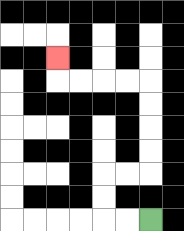{'start': '[6, 9]', 'end': '[2, 2]', 'path_directions': 'L,L,U,U,R,R,U,U,U,U,L,L,L,L,U', 'path_coordinates': '[[6, 9], [5, 9], [4, 9], [4, 8], [4, 7], [5, 7], [6, 7], [6, 6], [6, 5], [6, 4], [6, 3], [5, 3], [4, 3], [3, 3], [2, 3], [2, 2]]'}